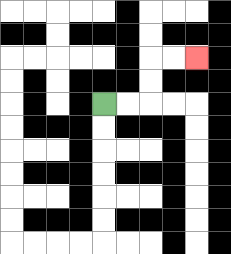{'start': '[4, 4]', 'end': '[8, 2]', 'path_directions': 'R,R,U,U,R,R', 'path_coordinates': '[[4, 4], [5, 4], [6, 4], [6, 3], [6, 2], [7, 2], [8, 2]]'}